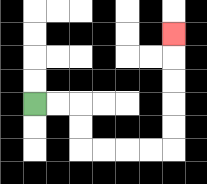{'start': '[1, 4]', 'end': '[7, 1]', 'path_directions': 'R,R,D,D,R,R,R,R,U,U,U,U,U', 'path_coordinates': '[[1, 4], [2, 4], [3, 4], [3, 5], [3, 6], [4, 6], [5, 6], [6, 6], [7, 6], [7, 5], [7, 4], [7, 3], [7, 2], [7, 1]]'}